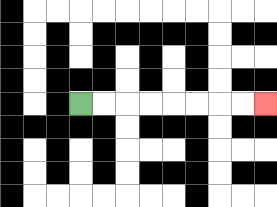{'start': '[3, 4]', 'end': '[11, 4]', 'path_directions': 'R,R,R,R,R,R,R,R', 'path_coordinates': '[[3, 4], [4, 4], [5, 4], [6, 4], [7, 4], [8, 4], [9, 4], [10, 4], [11, 4]]'}